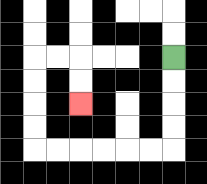{'start': '[7, 2]', 'end': '[3, 4]', 'path_directions': 'D,D,D,D,L,L,L,L,L,L,U,U,U,U,R,R,D,D', 'path_coordinates': '[[7, 2], [7, 3], [7, 4], [7, 5], [7, 6], [6, 6], [5, 6], [4, 6], [3, 6], [2, 6], [1, 6], [1, 5], [1, 4], [1, 3], [1, 2], [2, 2], [3, 2], [3, 3], [3, 4]]'}